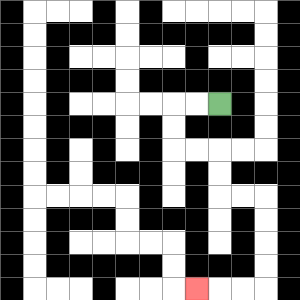{'start': '[9, 4]', 'end': '[8, 12]', 'path_directions': 'L,L,D,D,R,R,D,D,R,R,D,D,D,D,L,L,L', 'path_coordinates': '[[9, 4], [8, 4], [7, 4], [7, 5], [7, 6], [8, 6], [9, 6], [9, 7], [9, 8], [10, 8], [11, 8], [11, 9], [11, 10], [11, 11], [11, 12], [10, 12], [9, 12], [8, 12]]'}